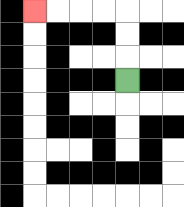{'start': '[5, 3]', 'end': '[1, 0]', 'path_directions': 'U,U,U,L,L,L,L', 'path_coordinates': '[[5, 3], [5, 2], [5, 1], [5, 0], [4, 0], [3, 0], [2, 0], [1, 0]]'}